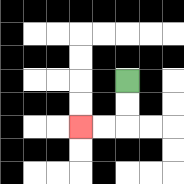{'start': '[5, 3]', 'end': '[3, 5]', 'path_directions': 'D,D,L,L', 'path_coordinates': '[[5, 3], [5, 4], [5, 5], [4, 5], [3, 5]]'}